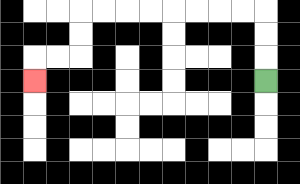{'start': '[11, 3]', 'end': '[1, 3]', 'path_directions': 'U,U,U,L,L,L,L,L,L,L,L,D,D,L,L,D', 'path_coordinates': '[[11, 3], [11, 2], [11, 1], [11, 0], [10, 0], [9, 0], [8, 0], [7, 0], [6, 0], [5, 0], [4, 0], [3, 0], [3, 1], [3, 2], [2, 2], [1, 2], [1, 3]]'}